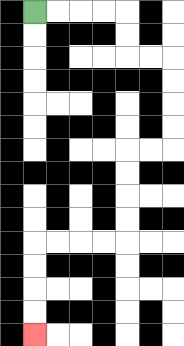{'start': '[1, 0]', 'end': '[1, 14]', 'path_directions': 'R,R,R,R,D,D,R,R,D,D,D,D,L,L,D,D,D,D,L,L,L,L,D,D,D,D', 'path_coordinates': '[[1, 0], [2, 0], [3, 0], [4, 0], [5, 0], [5, 1], [5, 2], [6, 2], [7, 2], [7, 3], [7, 4], [7, 5], [7, 6], [6, 6], [5, 6], [5, 7], [5, 8], [5, 9], [5, 10], [4, 10], [3, 10], [2, 10], [1, 10], [1, 11], [1, 12], [1, 13], [1, 14]]'}